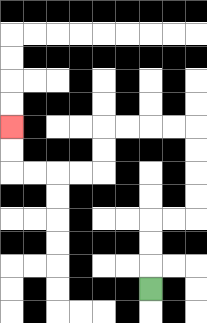{'start': '[6, 12]', 'end': '[0, 5]', 'path_directions': 'U,U,U,R,R,U,U,U,U,L,L,L,L,D,D,L,L,L,L,U,U', 'path_coordinates': '[[6, 12], [6, 11], [6, 10], [6, 9], [7, 9], [8, 9], [8, 8], [8, 7], [8, 6], [8, 5], [7, 5], [6, 5], [5, 5], [4, 5], [4, 6], [4, 7], [3, 7], [2, 7], [1, 7], [0, 7], [0, 6], [0, 5]]'}